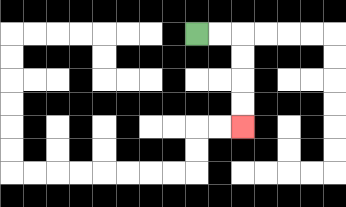{'start': '[8, 1]', 'end': '[10, 5]', 'path_directions': 'R,R,D,D,D,D', 'path_coordinates': '[[8, 1], [9, 1], [10, 1], [10, 2], [10, 3], [10, 4], [10, 5]]'}